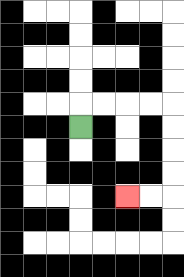{'start': '[3, 5]', 'end': '[5, 8]', 'path_directions': 'U,R,R,R,R,D,D,D,D,L,L', 'path_coordinates': '[[3, 5], [3, 4], [4, 4], [5, 4], [6, 4], [7, 4], [7, 5], [7, 6], [7, 7], [7, 8], [6, 8], [5, 8]]'}